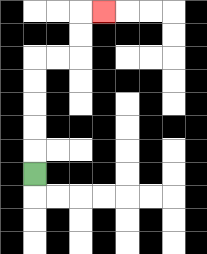{'start': '[1, 7]', 'end': '[4, 0]', 'path_directions': 'U,U,U,U,U,R,R,U,U,R', 'path_coordinates': '[[1, 7], [1, 6], [1, 5], [1, 4], [1, 3], [1, 2], [2, 2], [3, 2], [3, 1], [3, 0], [4, 0]]'}